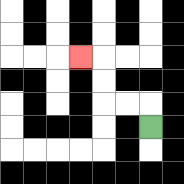{'start': '[6, 5]', 'end': '[3, 2]', 'path_directions': 'U,L,L,U,U,L', 'path_coordinates': '[[6, 5], [6, 4], [5, 4], [4, 4], [4, 3], [4, 2], [3, 2]]'}